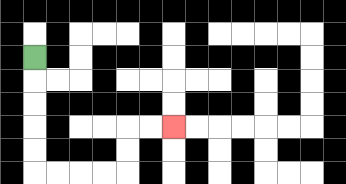{'start': '[1, 2]', 'end': '[7, 5]', 'path_directions': 'D,D,D,D,D,R,R,R,R,U,U,R,R', 'path_coordinates': '[[1, 2], [1, 3], [1, 4], [1, 5], [1, 6], [1, 7], [2, 7], [3, 7], [4, 7], [5, 7], [5, 6], [5, 5], [6, 5], [7, 5]]'}